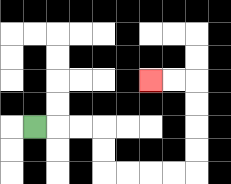{'start': '[1, 5]', 'end': '[6, 3]', 'path_directions': 'R,R,R,D,D,R,R,R,R,U,U,U,U,L,L', 'path_coordinates': '[[1, 5], [2, 5], [3, 5], [4, 5], [4, 6], [4, 7], [5, 7], [6, 7], [7, 7], [8, 7], [8, 6], [8, 5], [8, 4], [8, 3], [7, 3], [6, 3]]'}